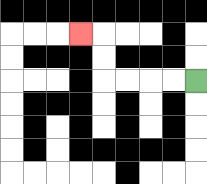{'start': '[8, 3]', 'end': '[3, 1]', 'path_directions': 'L,L,L,L,U,U,L', 'path_coordinates': '[[8, 3], [7, 3], [6, 3], [5, 3], [4, 3], [4, 2], [4, 1], [3, 1]]'}